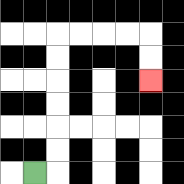{'start': '[1, 7]', 'end': '[6, 3]', 'path_directions': 'R,U,U,U,U,U,U,R,R,R,R,D,D', 'path_coordinates': '[[1, 7], [2, 7], [2, 6], [2, 5], [2, 4], [2, 3], [2, 2], [2, 1], [3, 1], [4, 1], [5, 1], [6, 1], [6, 2], [6, 3]]'}